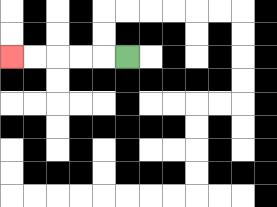{'start': '[5, 2]', 'end': '[0, 2]', 'path_directions': 'L,L,L,L,L', 'path_coordinates': '[[5, 2], [4, 2], [3, 2], [2, 2], [1, 2], [0, 2]]'}